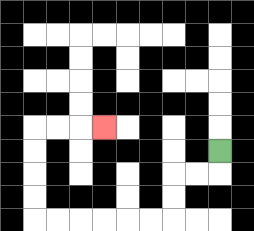{'start': '[9, 6]', 'end': '[4, 5]', 'path_directions': 'D,L,L,D,D,L,L,L,L,L,L,U,U,U,U,R,R,R', 'path_coordinates': '[[9, 6], [9, 7], [8, 7], [7, 7], [7, 8], [7, 9], [6, 9], [5, 9], [4, 9], [3, 9], [2, 9], [1, 9], [1, 8], [1, 7], [1, 6], [1, 5], [2, 5], [3, 5], [4, 5]]'}